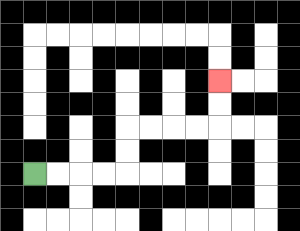{'start': '[1, 7]', 'end': '[9, 3]', 'path_directions': 'R,R,R,R,U,U,R,R,R,R,U,U', 'path_coordinates': '[[1, 7], [2, 7], [3, 7], [4, 7], [5, 7], [5, 6], [5, 5], [6, 5], [7, 5], [8, 5], [9, 5], [9, 4], [9, 3]]'}